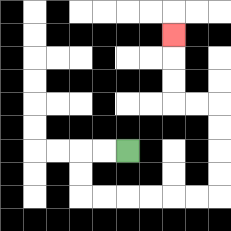{'start': '[5, 6]', 'end': '[7, 1]', 'path_directions': 'L,L,D,D,R,R,R,R,R,R,U,U,U,U,L,L,U,U,U', 'path_coordinates': '[[5, 6], [4, 6], [3, 6], [3, 7], [3, 8], [4, 8], [5, 8], [6, 8], [7, 8], [8, 8], [9, 8], [9, 7], [9, 6], [9, 5], [9, 4], [8, 4], [7, 4], [7, 3], [7, 2], [7, 1]]'}